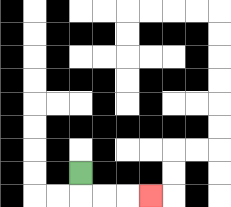{'start': '[3, 7]', 'end': '[6, 8]', 'path_directions': 'D,R,R,R', 'path_coordinates': '[[3, 7], [3, 8], [4, 8], [5, 8], [6, 8]]'}